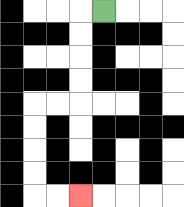{'start': '[4, 0]', 'end': '[3, 8]', 'path_directions': 'L,D,D,D,D,L,L,D,D,D,D,R,R', 'path_coordinates': '[[4, 0], [3, 0], [3, 1], [3, 2], [3, 3], [3, 4], [2, 4], [1, 4], [1, 5], [1, 6], [1, 7], [1, 8], [2, 8], [3, 8]]'}